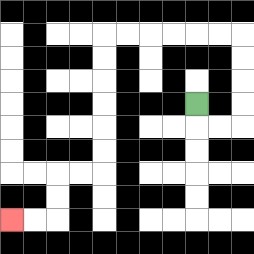{'start': '[8, 4]', 'end': '[0, 9]', 'path_directions': 'D,R,R,U,U,U,U,L,L,L,L,L,L,D,D,D,D,D,D,L,L,D,D,L,L', 'path_coordinates': '[[8, 4], [8, 5], [9, 5], [10, 5], [10, 4], [10, 3], [10, 2], [10, 1], [9, 1], [8, 1], [7, 1], [6, 1], [5, 1], [4, 1], [4, 2], [4, 3], [4, 4], [4, 5], [4, 6], [4, 7], [3, 7], [2, 7], [2, 8], [2, 9], [1, 9], [0, 9]]'}